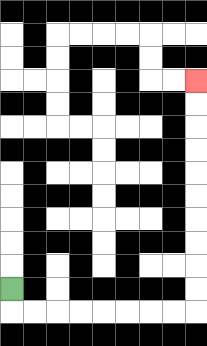{'start': '[0, 12]', 'end': '[8, 3]', 'path_directions': 'D,R,R,R,R,R,R,R,R,U,U,U,U,U,U,U,U,U,U', 'path_coordinates': '[[0, 12], [0, 13], [1, 13], [2, 13], [3, 13], [4, 13], [5, 13], [6, 13], [7, 13], [8, 13], [8, 12], [8, 11], [8, 10], [8, 9], [8, 8], [8, 7], [8, 6], [8, 5], [8, 4], [8, 3]]'}